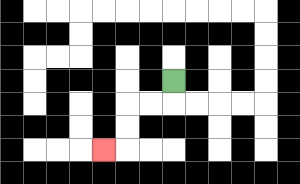{'start': '[7, 3]', 'end': '[4, 6]', 'path_directions': 'D,L,L,D,D,L', 'path_coordinates': '[[7, 3], [7, 4], [6, 4], [5, 4], [5, 5], [5, 6], [4, 6]]'}